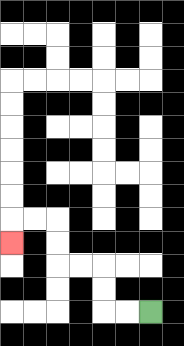{'start': '[6, 13]', 'end': '[0, 10]', 'path_directions': 'L,L,U,U,L,L,U,U,L,L,D', 'path_coordinates': '[[6, 13], [5, 13], [4, 13], [4, 12], [4, 11], [3, 11], [2, 11], [2, 10], [2, 9], [1, 9], [0, 9], [0, 10]]'}